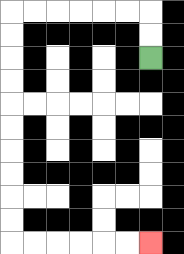{'start': '[6, 2]', 'end': '[6, 10]', 'path_directions': 'U,U,L,L,L,L,L,L,D,D,D,D,D,D,D,D,D,D,R,R,R,R,R,R', 'path_coordinates': '[[6, 2], [6, 1], [6, 0], [5, 0], [4, 0], [3, 0], [2, 0], [1, 0], [0, 0], [0, 1], [0, 2], [0, 3], [0, 4], [0, 5], [0, 6], [0, 7], [0, 8], [0, 9], [0, 10], [1, 10], [2, 10], [3, 10], [4, 10], [5, 10], [6, 10]]'}